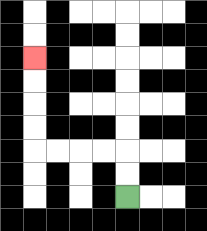{'start': '[5, 8]', 'end': '[1, 2]', 'path_directions': 'U,U,L,L,L,L,U,U,U,U', 'path_coordinates': '[[5, 8], [5, 7], [5, 6], [4, 6], [3, 6], [2, 6], [1, 6], [1, 5], [1, 4], [1, 3], [1, 2]]'}